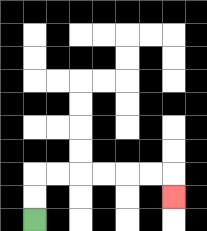{'start': '[1, 9]', 'end': '[7, 8]', 'path_directions': 'U,U,R,R,R,R,R,R,D', 'path_coordinates': '[[1, 9], [1, 8], [1, 7], [2, 7], [3, 7], [4, 7], [5, 7], [6, 7], [7, 7], [7, 8]]'}